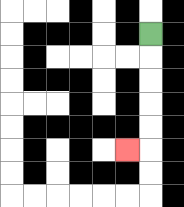{'start': '[6, 1]', 'end': '[5, 6]', 'path_directions': 'D,D,D,D,D,L', 'path_coordinates': '[[6, 1], [6, 2], [6, 3], [6, 4], [6, 5], [6, 6], [5, 6]]'}